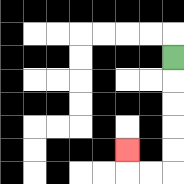{'start': '[7, 2]', 'end': '[5, 6]', 'path_directions': 'D,D,D,D,D,L,L,U', 'path_coordinates': '[[7, 2], [7, 3], [7, 4], [7, 5], [7, 6], [7, 7], [6, 7], [5, 7], [5, 6]]'}